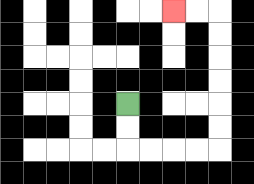{'start': '[5, 4]', 'end': '[7, 0]', 'path_directions': 'D,D,R,R,R,R,U,U,U,U,U,U,L,L', 'path_coordinates': '[[5, 4], [5, 5], [5, 6], [6, 6], [7, 6], [8, 6], [9, 6], [9, 5], [9, 4], [9, 3], [9, 2], [9, 1], [9, 0], [8, 0], [7, 0]]'}